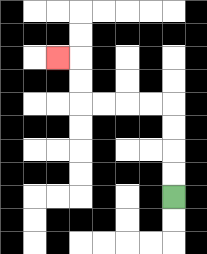{'start': '[7, 8]', 'end': '[2, 2]', 'path_directions': 'U,U,U,U,L,L,L,L,U,U,L', 'path_coordinates': '[[7, 8], [7, 7], [7, 6], [7, 5], [7, 4], [6, 4], [5, 4], [4, 4], [3, 4], [3, 3], [3, 2], [2, 2]]'}